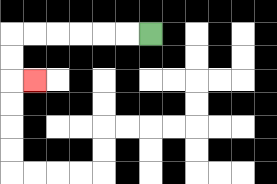{'start': '[6, 1]', 'end': '[1, 3]', 'path_directions': 'L,L,L,L,L,L,D,D,R', 'path_coordinates': '[[6, 1], [5, 1], [4, 1], [3, 1], [2, 1], [1, 1], [0, 1], [0, 2], [0, 3], [1, 3]]'}